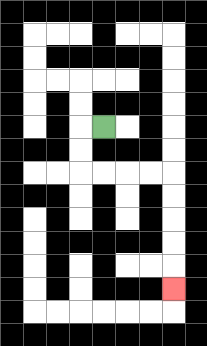{'start': '[4, 5]', 'end': '[7, 12]', 'path_directions': 'L,D,D,R,R,R,R,D,D,D,D,D', 'path_coordinates': '[[4, 5], [3, 5], [3, 6], [3, 7], [4, 7], [5, 7], [6, 7], [7, 7], [7, 8], [7, 9], [7, 10], [7, 11], [7, 12]]'}